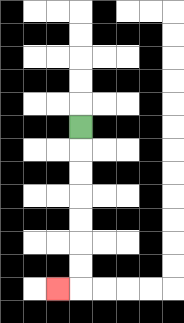{'start': '[3, 5]', 'end': '[2, 12]', 'path_directions': 'D,D,D,D,D,D,D,L', 'path_coordinates': '[[3, 5], [3, 6], [3, 7], [3, 8], [3, 9], [3, 10], [3, 11], [3, 12], [2, 12]]'}